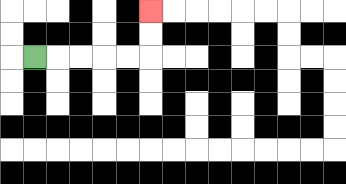{'start': '[1, 2]', 'end': '[6, 0]', 'path_directions': 'R,R,R,R,R,U,U', 'path_coordinates': '[[1, 2], [2, 2], [3, 2], [4, 2], [5, 2], [6, 2], [6, 1], [6, 0]]'}